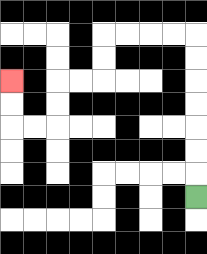{'start': '[8, 8]', 'end': '[0, 3]', 'path_directions': 'U,U,U,U,U,U,U,L,L,L,L,D,D,L,L,D,D,L,L,U,U', 'path_coordinates': '[[8, 8], [8, 7], [8, 6], [8, 5], [8, 4], [8, 3], [8, 2], [8, 1], [7, 1], [6, 1], [5, 1], [4, 1], [4, 2], [4, 3], [3, 3], [2, 3], [2, 4], [2, 5], [1, 5], [0, 5], [0, 4], [0, 3]]'}